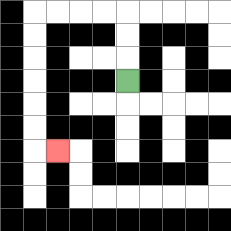{'start': '[5, 3]', 'end': '[2, 6]', 'path_directions': 'U,U,U,L,L,L,L,D,D,D,D,D,D,R', 'path_coordinates': '[[5, 3], [5, 2], [5, 1], [5, 0], [4, 0], [3, 0], [2, 0], [1, 0], [1, 1], [1, 2], [1, 3], [1, 4], [1, 5], [1, 6], [2, 6]]'}